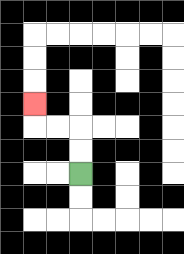{'start': '[3, 7]', 'end': '[1, 4]', 'path_directions': 'U,U,L,L,U', 'path_coordinates': '[[3, 7], [3, 6], [3, 5], [2, 5], [1, 5], [1, 4]]'}